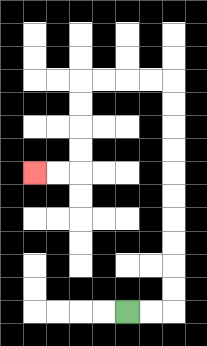{'start': '[5, 13]', 'end': '[1, 7]', 'path_directions': 'R,R,U,U,U,U,U,U,U,U,U,U,L,L,L,L,D,D,D,D,L,L', 'path_coordinates': '[[5, 13], [6, 13], [7, 13], [7, 12], [7, 11], [7, 10], [7, 9], [7, 8], [7, 7], [7, 6], [7, 5], [7, 4], [7, 3], [6, 3], [5, 3], [4, 3], [3, 3], [3, 4], [3, 5], [3, 6], [3, 7], [2, 7], [1, 7]]'}